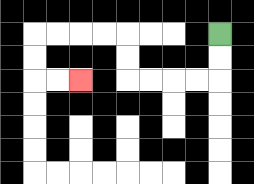{'start': '[9, 1]', 'end': '[3, 3]', 'path_directions': 'D,D,L,L,L,L,U,U,L,L,L,L,D,D,R,R', 'path_coordinates': '[[9, 1], [9, 2], [9, 3], [8, 3], [7, 3], [6, 3], [5, 3], [5, 2], [5, 1], [4, 1], [3, 1], [2, 1], [1, 1], [1, 2], [1, 3], [2, 3], [3, 3]]'}